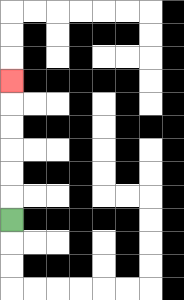{'start': '[0, 9]', 'end': '[0, 3]', 'path_directions': 'U,U,U,U,U,U', 'path_coordinates': '[[0, 9], [0, 8], [0, 7], [0, 6], [0, 5], [0, 4], [0, 3]]'}